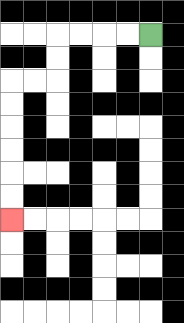{'start': '[6, 1]', 'end': '[0, 9]', 'path_directions': 'L,L,L,L,D,D,L,L,D,D,D,D,D,D', 'path_coordinates': '[[6, 1], [5, 1], [4, 1], [3, 1], [2, 1], [2, 2], [2, 3], [1, 3], [0, 3], [0, 4], [0, 5], [0, 6], [0, 7], [0, 8], [0, 9]]'}